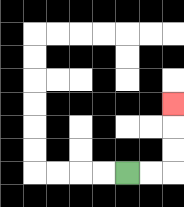{'start': '[5, 7]', 'end': '[7, 4]', 'path_directions': 'R,R,U,U,U', 'path_coordinates': '[[5, 7], [6, 7], [7, 7], [7, 6], [7, 5], [7, 4]]'}